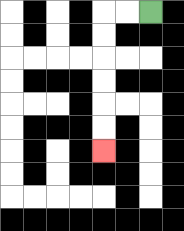{'start': '[6, 0]', 'end': '[4, 6]', 'path_directions': 'L,L,D,D,D,D,D,D', 'path_coordinates': '[[6, 0], [5, 0], [4, 0], [4, 1], [4, 2], [4, 3], [4, 4], [4, 5], [4, 6]]'}